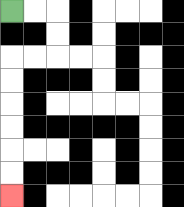{'start': '[0, 0]', 'end': '[0, 8]', 'path_directions': 'R,R,D,D,L,L,D,D,D,D,D,D', 'path_coordinates': '[[0, 0], [1, 0], [2, 0], [2, 1], [2, 2], [1, 2], [0, 2], [0, 3], [0, 4], [0, 5], [0, 6], [0, 7], [0, 8]]'}